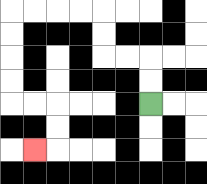{'start': '[6, 4]', 'end': '[1, 6]', 'path_directions': 'U,U,L,L,U,U,L,L,L,L,D,D,D,D,R,R,D,D,L', 'path_coordinates': '[[6, 4], [6, 3], [6, 2], [5, 2], [4, 2], [4, 1], [4, 0], [3, 0], [2, 0], [1, 0], [0, 0], [0, 1], [0, 2], [0, 3], [0, 4], [1, 4], [2, 4], [2, 5], [2, 6], [1, 6]]'}